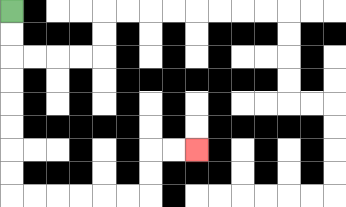{'start': '[0, 0]', 'end': '[8, 6]', 'path_directions': 'D,D,D,D,D,D,D,D,R,R,R,R,R,R,U,U,R,R', 'path_coordinates': '[[0, 0], [0, 1], [0, 2], [0, 3], [0, 4], [0, 5], [0, 6], [0, 7], [0, 8], [1, 8], [2, 8], [3, 8], [4, 8], [5, 8], [6, 8], [6, 7], [6, 6], [7, 6], [8, 6]]'}